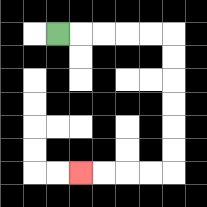{'start': '[2, 1]', 'end': '[3, 7]', 'path_directions': 'R,R,R,R,R,D,D,D,D,D,D,L,L,L,L', 'path_coordinates': '[[2, 1], [3, 1], [4, 1], [5, 1], [6, 1], [7, 1], [7, 2], [7, 3], [7, 4], [7, 5], [7, 6], [7, 7], [6, 7], [5, 7], [4, 7], [3, 7]]'}